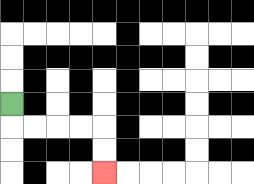{'start': '[0, 4]', 'end': '[4, 7]', 'path_directions': 'D,R,R,R,R,D,D', 'path_coordinates': '[[0, 4], [0, 5], [1, 5], [2, 5], [3, 5], [4, 5], [4, 6], [4, 7]]'}